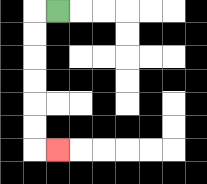{'start': '[2, 0]', 'end': '[2, 6]', 'path_directions': 'L,D,D,D,D,D,D,R', 'path_coordinates': '[[2, 0], [1, 0], [1, 1], [1, 2], [1, 3], [1, 4], [1, 5], [1, 6], [2, 6]]'}